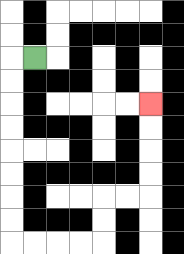{'start': '[1, 2]', 'end': '[6, 4]', 'path_directions': 'L,D,D,D,D,D,D,D,D,R,R,R,R,U,U,R,R,U,U,U,U', 'path_coordinates': '[[1, 2], [0, 2], [0, 3], [0, 4], [0, 5], [0, 6], [0, 7], [0, 8], [0, 9], [0, 10], [1, 10], [2, 10], [3, 10], [4, 10], [4, 9], [4, 8], [5, 8], [6, 8], [6, 7], [6, 6], [6, 5], [6, 4]]'}